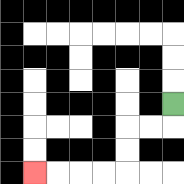{'start': '[7, 4]', 'end': '[1, 7]', 'path_directions': 'D,L,L,D,D,L,L,L,L', 'path_coordinates': '[[7, 4], [7, 5], [6, 5], [5, 5], [5, 6], [5, 7], [4, 7], [3, 7], [2, 7], [1, 7]]'}